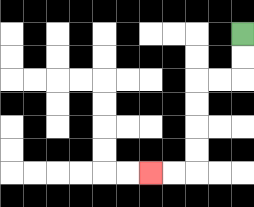{'start': '[10, 1]', 'end': '[6, 7]', 'path_directions': 'D,D,L,L,D,D,D,D,L,L', 'path_coordinates': '[[10, 1], [10, 2], [10, 3], [9, 3], [8, 3], [8, 4], [8, 5], [8, 6], [8, 7], [7, 7], [6, 7]]'}